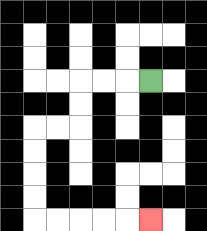{'start': '[6, 3]', 'end': '[6, 9]', 'path_directions': 'L,L,L,D,D,L,L,D,D,D,D,R,R,R,R,R', 'path_coordinates': '[[6, 3], [5, 3], [4, 3], [3, 3], [3, 4], [3, 5], [2, 5], [1, 5], [1, 6], [1, 7], [1, 8], [1, 9], [2, 9], [3, 9], [4, 9], [5, 9], [6, 9]]'}